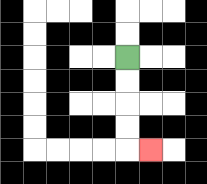{'start': '[5, 2]', 'end': '[6, 6]', 'path_directions': 'D,D,D,D,R', 'path_coordinates': '[[5, 2], [5, 3], [5, 4], [5, 5], [5, 6], [6, 6]]'}